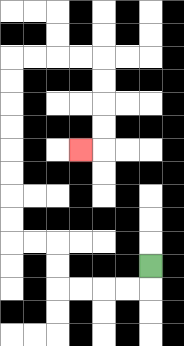{'start': '[6, 11]', 'end': '[3, 6]', 'path_directions': 'D,L,L,L,L,U,U,L,L,U,U,U,U,U,U,U,U,R,R,R,R,D,D,D,D,L', 'path_coordinates': '[[6, 11], [6, 12], [5, 12], [4, 12], [3, 12], [2, 12], [2, 11], [2, 10], [1, 10], [0, 10], [0, 9], [0, 8], [0, 7], [0, 6], [0, 5], [0, 4], [0, 3], [0, 2], [1, 2], [2, 2], [3, 2], [4, 2], [4, 3], [4, 4], [4, 5], [4, 6], [3, 6]]'}